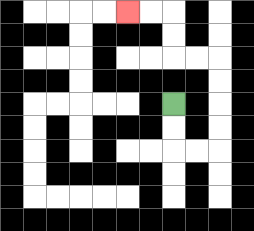{'start': '[7, 4]', 'end': '[5, 0]', 'path_directions': 'D,D,R,R,U,U,U,U,L,L,U,U,L,L', 'path_coordinates': '[[7, 4], [7, 5], [7, 6], [8, 6], [9, 6], [9, 5], [9, 4], [9, 3], [9, 2], [8, 2], [7, 2], [7, 1], [7, 0], [6, 0], [5, 0]]'}